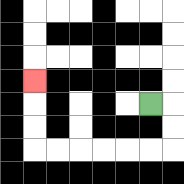{'start': '[6, 4]', 'end': '[1, 3]', 'path_directions': 'R,D,D,L,L,L,L,L,L,U,U,U', 'path_coordinates': '[[6, 4], [7, 4], [7, 5], [7, 6], [6, 6], [5, 6], [4, 6], [3, 6], [2, 6], [1, 6], [1, 5], [1, 4], [1, 3]]'}